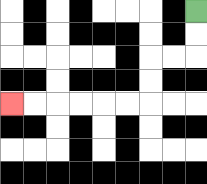{'start': '[8, 0]', 'end': '[0, 4]', 'path_directions': 'D,D,L,L,D,D,L,L,L,L,L,L', 'path_coordinates': '[[8, 0], [8, 1], [8, 2], [7, 2], [6, 2], [6, 3], [6, 4], [5, 4], [4, 4], [3, 4], [2, 4], [1, 4], [0, 4]]'}